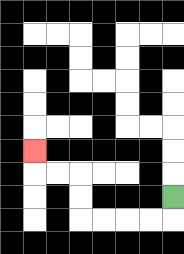{'start': '[7, 8]', 'end': '[1, 6]', 'path_directions': 'D,L,L,L,L,U,U,L,L,U', 'path_coordinates': '[[7, 8], [7, 9], [6, 9], [5, 9], [4, 9], [3, 9], [3, 8], [3, 7], [2, 7], [1, 7], [1, 6]]'}